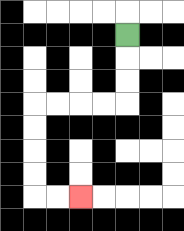{'start': '[5, 1]', 'end': '[3, 8]', 'path_directions': 'D,D,D,L,L,L,L,D,D,D,D,R,R', 'path_coordinates': '[[5, 1], [5, 2], [5, 3], [5, 4], [4, 4], [3, 4], [2, 4], [1, 4], [1, 5], [1, 6], [1, 7], [1, 8], [2, 8], [3, 8]]'}